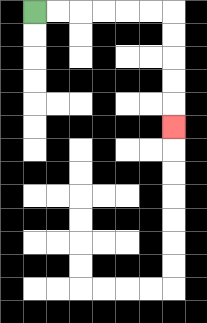{'start': '[1, 0]', 'end': '[7, 5]', 'path_directions': 'R,R,R,R,R,R,D,D,D,D,D', 'path_coordinates': '[[1, 0], [2, 0], [3, 0], [4, 0], [5, 0], [6, 0], [7, 0], [7, 1], [7, 2], [7, 3], [7, 4], [7, 5]]'}